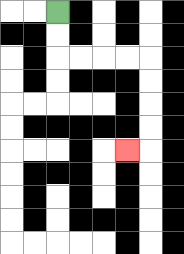{'start': '[2, 0]', 'end': '[5, 6]', 'path_directions': 'D,D,R,R,R,R,D,D,D,D,L', 'path_coordinates': '[[2, 0], [2, 1], [2, 2], [3, 2], [4, 2], [5, 2], [6, 2], [6, 3], [6, 4], [6, 5], [6, 6], [5, 6]]'}